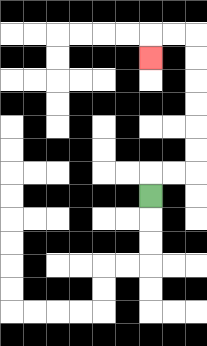{'start': '[6, 8]', 'end': '[6, 2]', 'path_directions': 'U,R,R,U,U,U,U,U,U,L,L,D', 'path_coordinates': '[[6, 8], [6, 7], [7, 7], [8, 7], [8, 6], [8, 5], [8, 4], [8, 3], [8, 2], [8, 1], [7, 1], [6, 1], [6, 2]]'}